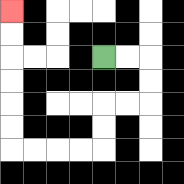{'start': '[4, 2]', 'end': '[0, 0]', 'path_directions': 'R,R,D,D,L,L,D,D,L,L,L,L,U,U,U,U,U,U', 'path_coordinates': '[[4, 2], [5, 2], [6, 2], [6, 3], [6, 4], [5, 4], [4, 4], [4, 5], [4, 6], [3, 6], [2, 6], [1, 6], [0, 6], [0, 5], [0, 4], [0, 3], [0, 2], [0, 1], [0, 0]]'}